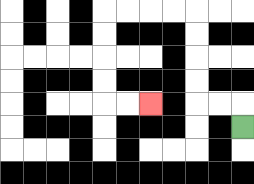{'start': '[10, 5]', 'end': '[6, 4]', 'path_directions': 'U,L,L,U,U,U,U,L,L,L,L,D,D,D,D,R,R', 'path_coordinates': '[[10, 5], [10, 4], [9, 4], [8, 4], [8, 3], [8, 2], [8, 1], [8, 0], [7, 0], [6, 0], [5, 0], [4, 0], [4, 1], [4, 2], [4, 3], [4, 4], [5, 4], [6, 4]]'}